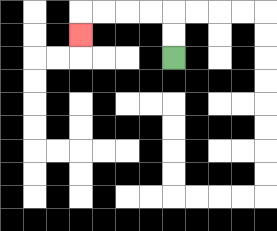{'start': '[7, 2]', 'end': '[3, 1]', 'path_directions': 'U,U,L,L,L,L,D', 'path_coordinates': '[[7, 2], [7, 1], [7, 0], [6, 0], [5, 0], [4, 0], [3, 0], [3, 1]]'}